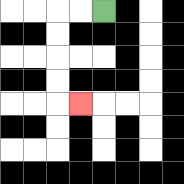{'start': '[4, 0]', 'end': '[3, 4]', 'path_directions': 'L,L,D,D,D,D,R', 'path_coordinates': '[[4, 0], [3, 0], [2, 0], [2, 1], [2, 2], [2, 3], [2, 4], [3, 4]]'}